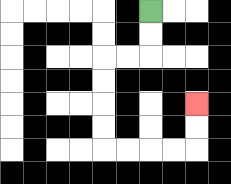{'start': '[6, 0]', 'end': '[8, 4]', 'path_directions': 'D,D,L,L,D,D,D,D,R,R,R,R,U,U', 'path_coordinates': '[[6, 0], [6, 1], [6, 2], [5, 2], [4, 2], [4, 3], [4, 4], [4, 5], [4, 6], [5, 6], [6, 6], [7, 6], [8, 6], [8, 5], [8, 4]]'}